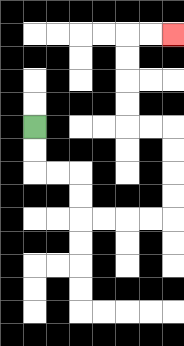{'start': '[1, 5]', 'end': '[7, 1]', 'path_directions': 'D,D,R,R,D,D,R,R,R,R,U,U,U,U,L,L,U,U,U,U,R,R', 'path_coordinates': '[[1, 5], [1, 6], [1, 7], [2, 7], [3, 7], [3, 8], [3, 9], [4, 9], [5, 9], [6, 9], [7, 9], [7, 8], [7, 7], [7, 6], [7, 5], [6, 5], [5, 5], [5, 4], [5, 3], [5, 2], [5, 1], [6, 1], [7, 1]]'}